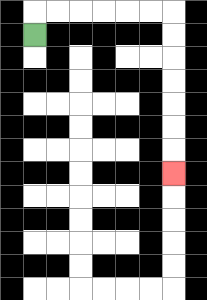{'start': '[1, 1]', 'end': '[7, 7]', 'path_directions': 'U,R,R,R,R,R,R,D,D,D,D,D,D,D', 'path_coordinates': '[[1, 1], [1, 0], [2, 0], [3, 0], [4, 0], [5, 0], [6, 0], [7, 0], [7, 1], [7, 2], [7, 3], [7, 4], [7, 5], [7, 6], [7, 7]]'}